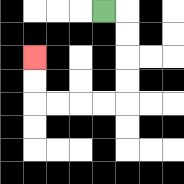{'start': '[4, 0]', 'end': '[1, 2]', 'path_directions': 'R,D,D,D,D,L,L,L,L,U,U', 'path_coordinates': '[[4, 0], [5, 0], [5, 1], [5, 2], [5, 3], [5, 4], [4, 4], [3, 4], [2, 4], [1, 4], [1, 3], [1, 2]]'}